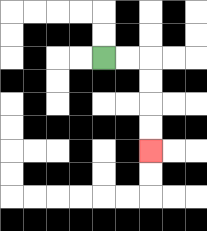{'start': '[4, 2]', 'end': '[6, 6]', 'path_directions': 'R,R,D,D,D,D', 'path_coordinates': '[[4, 2], [5, 2], [6, 2], [6, 3], [6, 4], [6, 5], [6, 6]]'}